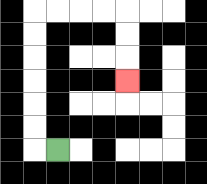{'start': '[2, 6]', 'end': '[5, 3]', 'path_directions': 'L,U,U,U,U,U,U,R,R,R,R,D,D,D', 'path_coordinates': '[[2, 6], [1, 6], [1, 5], [1, 4], [1, 3], [1, 2], [1, 1], [1, 0], [2, 0], [3, 0], [4, 0], [5, 0], [5, 1], [5, 2], [5, 3]]'}